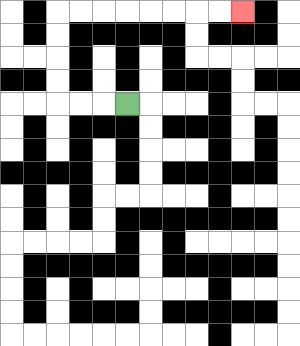{'start': '[5, 4]', 'end': '[10, 0]', 'path_directions': 'L,L,L,U,U,U,U,R,R,R,R,R,R,R,R', 'path_coordinates': '[[5, 4], [4, 4], [3, 4], [2, 4], [2, 3], [2, 2], [2, 1], [2, 0], [3, 0], [4, 0], [5, 0], [6, 0], [7, 0], [8, 0], [9, 0], [10, 0]]'}